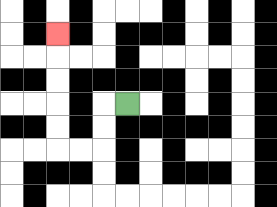{'start': '[5, 4]', 'end': '[2, 1]', 'path_directions': 'L,D,D,L,L,U,U,U,U,U', 'path_coordinates': '[[5, 4], [4, 4], [4, 5], [4, 6], [3, 6], [2, 6], [2, 5], [2, 4], [2, 3], [2, 2], [2, 1]]'}